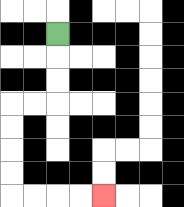{'start': '[2, 1]', 'end': '[4, 8]', 'path_directions': 'D,D,D,L,L,D,D,D,D,R,R,R,R', 'path_coordinates': '[[2, 1], [2, 2], [2, 3], [2, 4], [1, 4], [0, 4], [0, 5], [0, 6], [0, 7], [0, 8], [1, 8], [2, 8], [3, 8], [4, 8]]'}